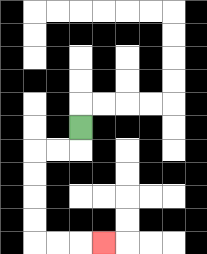{'start': '[3, 5]', 'end': '[4, 10]', 'path_directions': 'D,L,L,D,D,D,D,R,R,R', 'path_coordinates': '[[3, 5], [3, 6], [2, 6], [1, 6], [1, 7], [1, 8], [1, 9], [1, 10], [2, 10], [3, 10], [4, 10]]'}